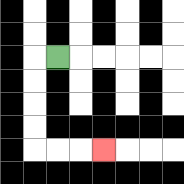{'start': '[2, 2]', 'end': '[4, 6]', 'path_directions': 'L,D,D,D,D,R,R,R', 'path_coordinates': '[[2, 2], [1, 2], [1, 3], [1, 4], [1, 5], [1, 6], [2, 6], [3, 6], [4, 6]]'}